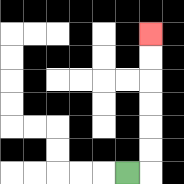{'start': '[5, 7]', 'end': '[6, 1]', 'path_directions': 'R,U,U,U,U,U,U', 'path_coordinates': '[[5, 7], [6, 7], [6, 6], [6, 5], [6, 4], [6, 3], [6, 2], [6, 1]]'}